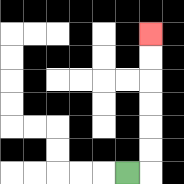{'start': '[5, 7]', 'end': '[6, 1]', 'path_directions': 'R,U,U,U,U,U,U', 'path_coordinates': '[[5, 7], [6, 7], [6, 6], [6, 5], [6, 4], [6, 3], [6, 2], [6, 1]]'}